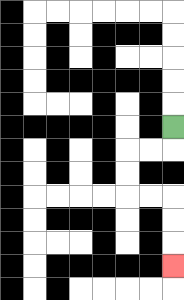{'start': '[7, 5]', 'end': '[7, 11]', 'path_directions': 'D,L,L,D,D,R,R,D,D,D', 'path_coordinates': '[[7, 5], [7, 6], [6, 6], [5, 6], [5, 7], [5, 8], [6, 8], [7, 8], [7, 9], [7, 10], [7, 11]]'}